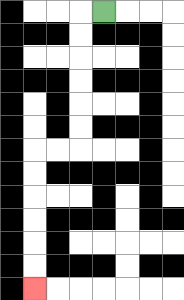{'start': '[4, 0]', 'end': '[1, 12]', 'path_directions': 'L,D,D,D,D,D,D,L,L,D,D,D,D,D,D', 'path_coordinates': '[[4, 0], [3, 0], [3, 1], [3, 2], [3, 3], [3, 4], [3, 5], [3, 6], [2, 6], [1, 6], [1, 7], [1, 8], [1, 9], [1, 10], [1, 11], [1, 12]]'}